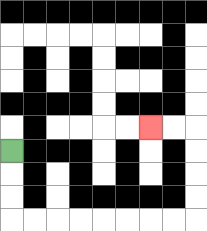{'start': '[0, 6]', 'end': '[6, 5]', 'path_directions': 'D,D,D,R,R,R,R,R,R,R,R,U,U,U,U,L,L', 'path_coordinates': '[[0, 6], [0, 7], [0, 8], [0, 9], [1, 9], [2, 9], [3, 9], [4, 9], [5, 9], [6, 9], [7, 9], [8, 9], [8, 8], [8, 7], [8, 6], [8, 5], [7, 5], [6, 5]]'}